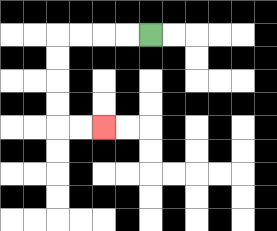{'start': '[6, 1]', 'end': '[4, 5]', 'path_directions': 'L,L,L,L,D,D,D,D,R,R', 'path_coordinates': '[[6, 1], [5, 1], [4, 1], [3, 1], [2, 1], [2, 2], [2, 3], [2, 4], [2, 5], [3, 5], [4, 5]]'}